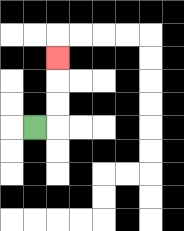{'start': '[1, 5]', 'end': '[2, 2]', 'path_directions': 'R,U,U,U', 'path_coordinates': '[[1, 5], [2, 5], [2, 4], [2, 3], [2, 2]]'}